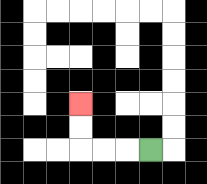{'start': '[6, 6]', 'end': '[3, 4]', 'path_directions': 'L,L,L,U,U', 'path_coordinates': '[[6, 6], [5, 6], [4, 6], [3, 6], [3, 5], [3, 4]]'}